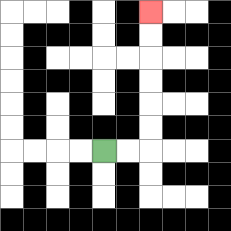{'start': '[4, 6]', 'end': '[6, 0]', 'path_directions': 'R,R,U,U,U,U,U,U', 'path_coordinates': '[[4, 6], [5, 6], [6, 6], [6, 5], [6, 4], [6, 3], [6, 2], [6, 1], [6, 0]]'}